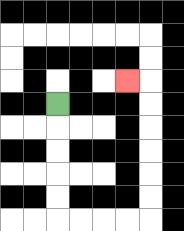{'start': '[2, 4]', 'end': '[5, 3]', 'path_directions': 'D,D,D,D,D,R,R,R,R,U,U,U,U,U,U,L', 'path_coordinates': '[[2, 4], [2, 5], [2, 6], [2, 7], [2, 8], [2, 9], [3, 9], [4, 9], [5, 9], [6, 9], [6, 8], [6, 7], [6, 6], [6, 5], [6, 4], [6, 3], [5, 3]]'}